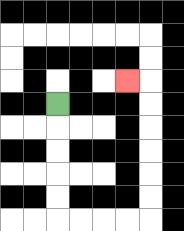{'start': '[2, 4]', 'end': '[5, 3]', 'path_directions': 'D,D,D,D,D,R,R,R,R,U,U,U,U,U,U,L', 'path_coordinates': '[[2, 4], [2, 5], [2, 6], [2, 7], [2, 8], [2, 9], [3, 9], [4, 9], [5, 9], [6, 9], [6, 8], [6, 7], [6, 6], [6, 5], [6, 4], [6, 3], [5, 3]]'}